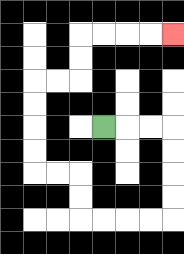{'start': '[4, 5]', 'end': '[7, 1]', 'path_directions': 'R,R,R,D,D,D,D,L,L,L,L,U,U,L,L,U,U,U,U,R,R,U,U,R,R,R,R', 'path_coordinates': '[[4, 5], [5, 5], [6, 5], [7, 5], [7, 6], [7, 7], [7, 8], [7, 9], [6, 9], [5, 9], [4, 9], [3, 9], [3, 8], [3, 7], [2, 7], [1, 7], [1, 6], [1, 5], [1, 4], [1, 3], [2, 3], [3, 3], [3, 2], [3, 1], [4, 1], [5, 1], [6, 1], [7, 1]]'}